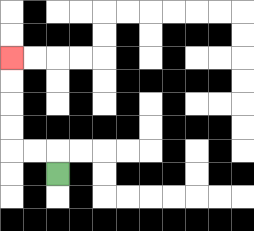{'start': '[2, 7]', 'end': '[0, 2]', 'path_directions': 'U,L,L,U,U,U,U', 'path_coordinates': '[[2, 7], [2, 6], [1, 6], [0, 6], [0, 5], [0, 4], [0, 3], [0, 2]]'}